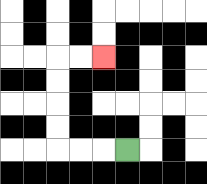{'start': '[5, 6]', 'end': '[4, 2]', 'path_directions': 'L,L,L,U,U,U,U,R,R', 'path_coordinates': '[[5, 6], [4, 6], [3, 6], [2, 6], [2, 5], [2, 4], [2, 3], [2, 2], [3, 2], [4, 2]]'}